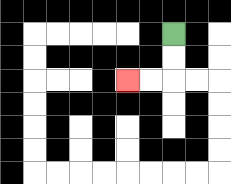{'start': '[7, 1]', 'end': '[5, 3]', 'path_directions': 'D,D,L,L', 'path_coordinates': '[[7, 1], [7, 2], [7, 3], [6, 3], [5, 3]]'}